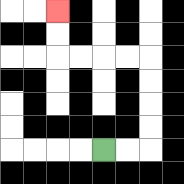{'start': '[4, 6]', 'end': '[2, 0]', 'path_directions': 'R,R,U,U,U,U,L,L,L,L,U,U', 'path_coordinates': '[[4, 6], [5, 6], [6, 6], [6, 5], [6, 4], [6, 3], [6, 2], [5, 2], [4, 2], [3, 2], [2, 2], [2, 1], [2, 0]]'}